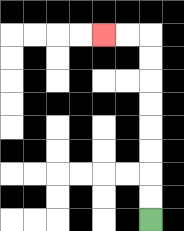{'start': '[6, 9]', 'end': '[4, 1]', 'path_directions': 'U,U,U,U,U,U,U,U,L,L', 'path_coordinates': '[[6, 9], [6, 8], [6, 7], [6, 6], [6, 5], [6, 4], [6, 3], [6, 2], [6, 1], [5, 1], [4, 1]]'}